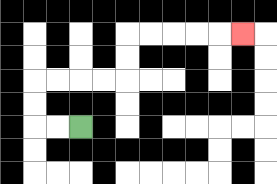{'start': '[3, 5]', 'end': '[10, 1]', 'path_directions': 'L,L,U,U,R,R,R,R,U,U,R,R,R,R,R', 'path_coordinates': '[[3, 5], [2, 5], [1, 5], [1, 4], [1, 3], [2, 3], [3, 3], [4, 3], [5, 3], [5, 2], [5, 1], [6, 1], [7, 1], [8, 1], [9, 1], [10, 1]]'}